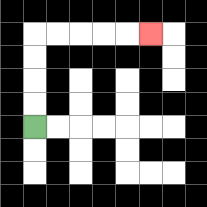{'start': '[1, 5]', 'end': '[6, 1]', 'path_directions': 'U,U,U,U,R,R,R,R,R', 'path_coordinates': '[[1, 5], [1, 4], [1, 3], [1, 2], [1, 1], [2, 1], [3, 1], [4, 1], [5, 1], [6, 1]]'}